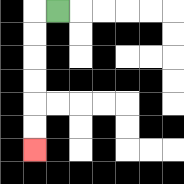{'start': '[2, 0]', 'end': '[1, 6]', 'path_directions': 'L,D,D,D,D,D,D', 'path_coordinates': '[[2, 0], [1, 0], [1, 1], [1, 2], [1, 3], [1, 4], [1, 5], [1, 6]]'}